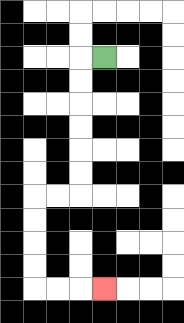{'start': '[4, 2]', 'end': '[4, 12]', 'path_directions': 'L,D,D,D,D,D,D,L,L,D,D,D,D,R,R,R', 'path_coordinates': '[[4, 2], [3, 2], [3, 3], [3, 4], [3, 5], [3, 6], [3, 7], [3, 8], [2, 8], [1, 8], [1, 9], [1, 10], [1, 11], [1, 12], [2, 12], [3, 12], [4, 12]]'}